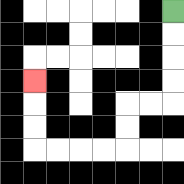{'start': '[7, 0]', 'end': '[1, 3]', 'path_directions': 'D,D,D,D,L,L,D,D,L,L,L,L,U,U,U', 'path_coordinates': '[[7, 0], [7, 1], [7, 2], [7, 3], [7, 4], [6, 4], [5, 4], [5, 5], [5, 6], [4, 6], [3, 6], [2, 6], [1, 6], [1, 5], [1, 4], [1, 3]]'}